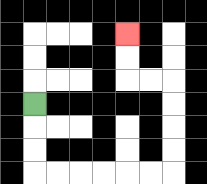{'start': '[1, 4]', 'end': '[5, 1]', 'path_directions': 'D,D,D,R,R,R,R,R,R,U,U,U,U,L,L,U,U', 'path_coordinates': '[[1, 4], [1, 5], [1, 6], [1, 7], [2, 7], [3, 7], [4, 7], [5, 7], [6, 7], [7, 7], [7, 6], [7, 5], [7, 4], [7, 3], [6, 3], [5, 3], [5, 2], [5, 1]]'}